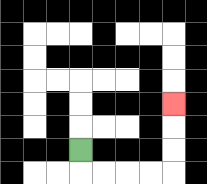{'start': '[3, 6]', 'end': '[7, 4]', 'path_directions': 'D,R,R,R,R,U,U,U', 'path_coordinates': '[[3, 6], [3, 7], [4, 7], [5, 7], [6, 7], [7, 7], [7, 6], [7, 5], [7, 4]]'}